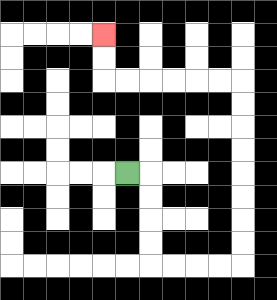{'start': '[5, 7]', 'end': '[4, 1]', 'path_directions': 'R,D,D,D,D,R,R,R,R,U,U,U,U,U,U,U,U,L,L,L,L,L,L,U,U', 'path_coordinates': '[[5, 7], [6, 7], [6, 8], [6, 9], [6, 10], [6, 11], [7, 11], [8, 11], [9, 11], [10, 11], [10, 10], [10, 9], [10, 8], [10, 7], [10, 6], [10, 5], [10, 4], [10, 3], [9, 3], [8, 3], [7, 3], [6, 3], [5, 3], [4, 3], [4, 2], [4, 1]]'}